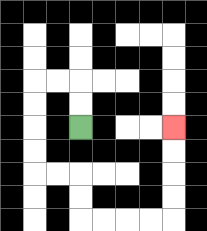{'start': '[3, 5]', 'end': '[7, 5]', 'path_directions': 'U,U,L,L,D,D,D,D,R,R,D,D,R,R,R,R,U,U,U,U', 'path_coordinates': '[[3, 5], [3, 4], [3, 3], [2, 3], [1, 3], [1, 4], [1, 5], [1, 6], [1, 7], [2, 7], [3, 7], [3, 8], [3, 9], [4, 9], [5, 9], [6, 9], [7, 9], [7, 8], [7, 7], [7, 6], [7, 5]]'}